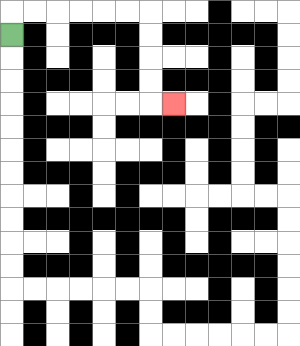{'start': '[0, 1]', 'end': '[7, 4]', 'path_directions': 'U,R,R,R,R,R,R,D,D,D,D,R', 'path_coordinates': '[[0, 1], [0, 0], [1, 0], [2, 0], [3, 0], [4, 0], [5, 0], [6, 0], [6, 1], [6, 2], [6, 3], [6, 4], [7, 4]]'}